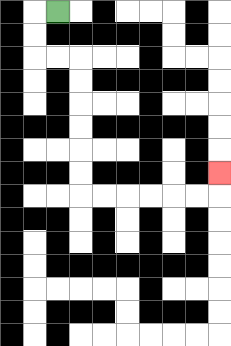{'start': '[2, 0]', 'end': '[9, 7]', 'path_directions': 'L,D,D,R,R,D,D,D,D,D,D,R,R,R,R,R,R,U', 'path_coordinates': '[[2, 0], [1, 0], [1, 1], [1, 2], [2, 2], [3, 2], [3, 3], [3, 4], [3, 5], [3, 6], [3, 7], [3, 8], [4, 8], [5, 8], [6, 8], [7, 8], [8, 8], [9, 8], [9, 7]]'}